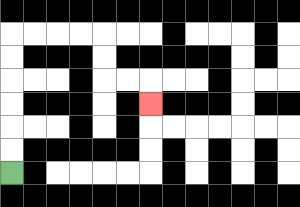{'start': '[0, 7]', 'end': '[6, 4]', 'path_directions': 'U,U,U,U,U,U,R,R,R,R,D,D,R,R,D', 'path_coordinates': '[[0, 7], [0, 6], [0, 5], [0, 4], [0, 3], [0, 2], [0, 1], [1, 1], [2, 1], [3, 1], [4, 1], [4, 2], [4, 3], [5, 3], [6, 3], [6, 4]]'}